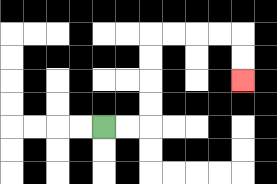{'start': '[4, 5]', 'end': '[10, 3]', 'path_directions': 'R,R,U,U,U,U,R,R,R,R,D,D', 'path_coordinates': '[[4, 5], [5, 5], [6, 5], [6, 4], [6, 3], [6, 2], [6, 1], [7, 1], [8, 1], [9, 1], [10, 1], [10, 2], [10, 3]]'}